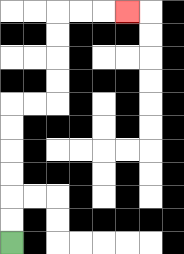{'start': '[0, 10]', 'end': '[5, 0]', 'path_directions': 'U,U,U,U,U,U,R,R,U,U,U,U,R,R,R', 'path_coordinates': '[[0, 10], [0, 9], [0, 8], [0, 7], [0, 6], [0, 5], [0, 4], [1, 4], [2, 4], [2, 3], [2, 2], [2, 1], [2, 0], [3, 0], [4, 0], [5, 0]]'}